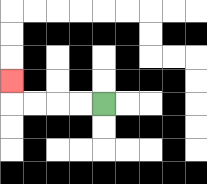{'start': '[4, 4]', 'end': '[0, 3]', 'path_directions': 'L,L,L,L,U', 'path_coordinates': '[[4, 4], [3, 4], [2, 4], [1, 4], [0, 4], [0, 3]]'}